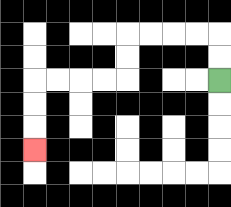{'start': '[9, 3]', 'end': '[1, 6]', 'path_directions': 'U,U,L,L,L,L,D,D,L,L,L,L,D,D,D', 'path_coordinates': '[[9, 3], [9, 2], [9, 1], [8, 1], [7, 1], [6, 1], [5, 1], [5, 2], [5, 3], [4, 3], [3, 3], [2, 3], [1, 3], [1, 4], [1, 5], [1, 6]]'}